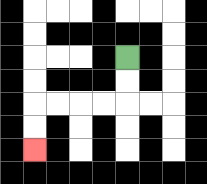{'start': '[5, 2]', 'end': '[1, 6]', 'path_directions': 'D,D,L,L,L,L,D,D', 'path_coordinates': '[[5, 2], [5, 3], [5, 4], [4, 4], [3, 4], [2, 4], [1, 4], [1, 5], [1, 6]]'}